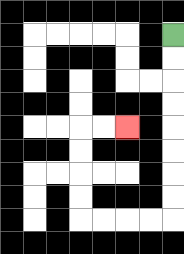{'start': '[7, 1]', 'end': '[5, 5]', 'path_directions': 'D,D,D,D,D,D,D,D,L,L,L,L,U,U,U,U,R,R', 'path_coordinates': '[[7, 1], [7, 2], [7, 3], [7, 4], [7, 5], [7, 6], [7, 7], [7, 8], [7, 9], [6, 9], [5, 9], [4, 9], [3, 9], [3, 8], [3, 7], [3, 6], [3, 5], [4, 5], [5, 5]]'}